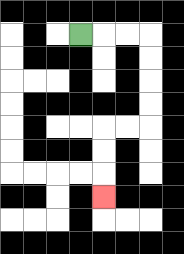{'start': '[3, 1]', 'end': '[4, 8]', 'path_directions': 'R,R,R,D,D,D,D,L,L,D,D,D', 'path_coordinates': '[[3, 1], [4, 1], [5, 1], [6, 1], [6, 2], [6, 3], [6, 4], [6, 5], [5, 5], [4, 5], [4, 6], [4, 7], [4, 8]]'}